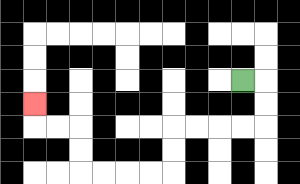{'start': '[10, 3]', 'end': '[1, 4]', 'path_directions': 'R,D,D,L,L,L,L,D,D,L,L,L,L,U,U,L,L,U', 'path_coordinates': '[[10, 3], [11, 3], [11, 4], [11, 5], [10, 5], [9, 5], [8, 5], [7, 5], [7, 6], [7, 7], [6, 7], [5, 7], [4, 7], [3, 7], [3, 6], [3, 5], [2, 5], [1, 5], [1, 4]]'}